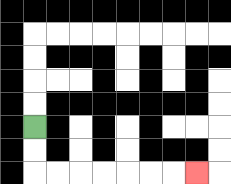{'start': '[1, 5]', 'end': '[8, 7]', 'path_directions': 'D,D,R,R,R,R,R,R,R', 'path_coordinates': '[[1, 5], [1, 6], [1, 7], [2, 7], [3, 7], [4, 7], [5, 7], [6, 7], [7, 7], [8, 7]]'}